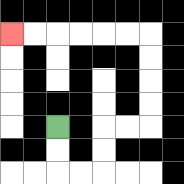{'start': '[2, 5]', 'end': '[0, 1]', 'path_directions': 'D,D,R,R,U,U,R,R,U,U,U,U,L,L,L,L,L,L', 'path_coordinates': '[[2, 5], [2, 6], [2, 7], [3, 7], [4, 7], [4, 6], [4, 5], [5, 5], [6, 5], [6, 4], [6, 3], [6, 2], [6, 1], [5, 1], [4, 1], [3, 1], [2, 1], [1, 1], [0, 1]]'}